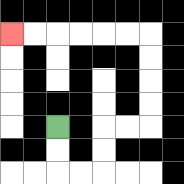{'start': '[2, 5]', 'end': '[0, 1]', 'path_directions': 'D,D,R,R,U,U,R,R,U,U,U,U,L,L,L,L,L,L', 'path_coordinates': '[[2, 5], [2, 6], [2, 7], [3, 7], [4, 7], [4, 6], [4, 5], [5, 5], [6, 5], [6, 4], [6, 3], [6, 2], [6, 1], [5, 1], [4, 1], [3, 1], [2, 1], [1, 1], [0, 1]]'}